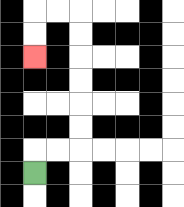{'start': '[1, 7]', 'end': '[1, 2]', 'path_directions': 'U,R,R,U,U,U,U,U,U,L,L,D,D', 'path_coordinates': '[[1, 7], [1, 6], [2, 6], [3, 6], [3, 5], [3, 4], [3, 3], [3, 2], [3, 1], [3, 0], [2, 0], [1, 0], [1, 1], [1, 2]]'}